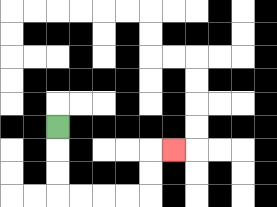{'start': '[2, 5]', 'end': '[7, 6]', 'path_directions': 'D,D,D,R,R,R,R,U,U,R', 'path_coordinates': '[[2, 5], [2, 6], [2, 7], [2, 8], [3, 8], [4, 8], [5, 8], [6, 8], [6, 7], [6, 6], [7, 6]]'}